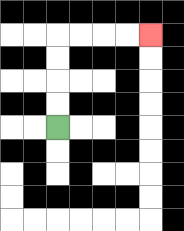{'start': '[2, 5]', 'end': '[6, 1]', 'path_directions': 'U,U,U,U,R,R,R,R', 'path_coordinates': '[[2, 5], [2, 4], [2, 3], [2, 2], [2, 1], [3, 1], [4, 1], [5, 1], [6, 1]]'}